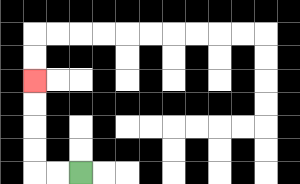{'start': '[3, 7]', 'end': '[1, 3]', 'path_directions': 'L,L,U,U,U,U', 'path_coordinates': '[[3, 7], [2, 7], [1, 7], [1, 6], [1, 5], [1, 4], [1, 3]]'}